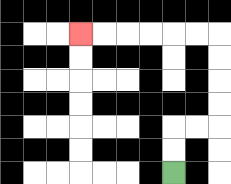{'start': '[7, 7]', 'end': '[3, 1]', 'path_directions': 'U,U,R,R,U,U,U,U,L,L,L,L,L,L', 'path_coordinates': '[[7, 7], [7, 6], [7, 5], [8, 5], [9, 5], [9, 4], [9, 3], [9, 2], [9, 1], [8, 1], [7, 1], [6, 1], [5, 1], [4, 1], [3, 1]]'}